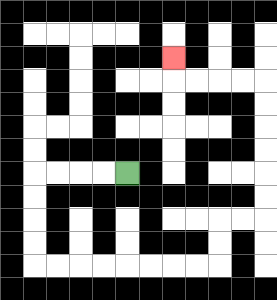{'start': '[5, 7]', 'end': '[7, 2]', 'path_directions': 'L,L,L,L,D,D,D,D,R,R,R,R,R,R,R,R,U,U,R,R,U,U,U,U,U,U,L,L,L,L,U', 'path_coordinates': '[[5, 7], [4, 7], [3, 7], [2, 7], [1, 7], [1, 8], [1, 9], [1, 10], [1, 11], [2, 11], [3, 11], [4, 11], [5, 11], [6, 11], [7, 11], [8, 11], [9, 11], [9, 10], [9, 9], [10, 9], [11, 9], [11, 8], [11, 7], [11, 6], [11, 5], [11, 4], [11, 3], [10, 3], [9, 3], [8, 3], [7, 3], [7, 2]]'}